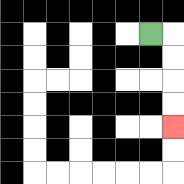{'start': '[6, 1]', 'end': '[7, 5]', 'path_directions': 'R,D,D,D,D', 'path_coordinates': '[[6, 1], [7, 1], [7, 2], [7, 3], [7, 4], [7, 5]]'}